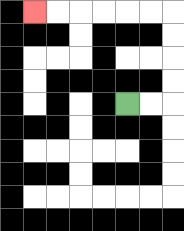{'start': '[5, 4]', 'end': '[1, 0]', 'path_directions': 'R,R,U,U,U,U,L,L,L,L,L,L', 'path_coordinates': '[[5, 4], [6, 4], [7, 4], [7, 3], [7, 2], [7, 1], [7, 0], [6, 0], [5, 0], [4, 0], [3, 0], [2, 0], [1, 0]]'}